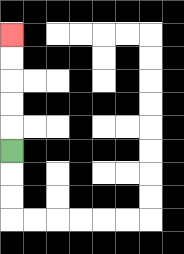{'start': '[0, 6]', 'end': '[0, 1]', 'path_directions': 'U,U,U,U,U', 'path_coordinates': '[[0, 6], [0, 5], [0, 4], [0, 3], [0, 2], [0, 1]]'}